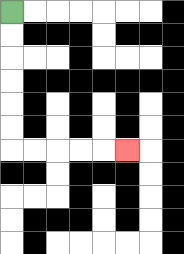{'start': '[0, 0]', 'end': '[5, 6]', 'path_directions': 'D,D,D,D,D,D,R,R,R,R,R', 'path_coordinates': '[[0, 0], [0, 1], [0, 2], [0, 3], [0, 4], [0, 5], [0, 6], [1, 6], [2, 6], [3, 6], [4, 6], [5, 6]]'}